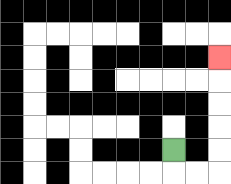{'start': '[7, 6]', 'end': '[9, 2]', 'path_directions': 'D,R,R,U,U,U,U,U', 'path_coordinates': '[[7, 6], [7, 7], [8, 7], [9, 7], [9, 6], [9, 5], [9, 4], [9, 3], [9, 2]]'}